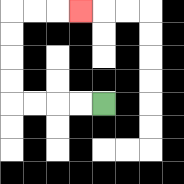{'start': '[4, 4]', 'end': '[3, 0]', 'path_directions': 'L,L,L,L,U,U,U,U,R,R,R', 'path_coordinates': '[[4, 4], [3, 4], [2, 4], [1, 4], [0, 4], [0, 3], [0, 2], [0, 1], [0, 0], [1, 0], [2, 0], [3, 0]]'}